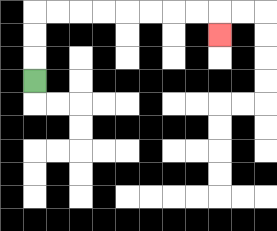{'start': '[1, 3]', 'end': '[9, 1]', 'path_directions': 'U,U,U,R,R,R,R,R,R,R,R,D', 'path_coordinates': '[[1, 3], [1, 2], [1, 1], [1, 0], [2, 0], [3, 0], [4, 0], [5, 0], [6, 0], [7, 0], [8, 0], [9, 0], [9, 1]]'}